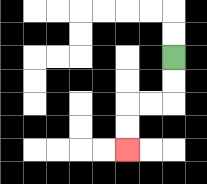{'start': '[7, 2]', 'end': '[5, 6]', 'path_directions': 'D,D,L,L,D,D', 'path_coordinates': '[[7, 2], [7, 3], [7, 4], [6, 4], [5, 4], [5, 5], [5, 6]]'}